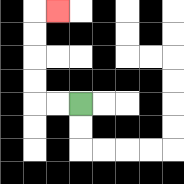{'start': '[3, 4]', 'end': '[2, 0]', 'path_directions': 'L,L,U,U,U,U,R', 'path_coordinates': '[[3, 4], [2, 4], [1, 4], [1, 3], [1, 2], [1, 1], [1, 0], [2, 0]]'}